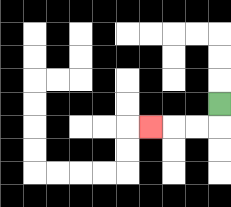{'start': '[9, 4]', 'end': '[6, 5]', 'path_directions': 'D,L,L,L', 'path_coordinates': '[[9, 4], [9, 5], [8, 5], [7, 5], [6, 5]]'}